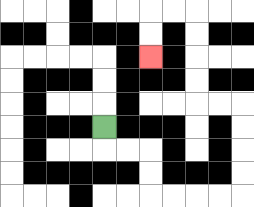{'start': '[4, 5]', 'end': '[6, 2]', 'path_directions': 'D,R,R,D,D,R,R,R,R,U,U,U,U,L,L,U,U,U,U,L,L,D,D', 'path_coordinates': '[[4, 5], [4, 6], [5, 6], [6, 6], [6, 7], [6, 8], [7, 8], [8, 8], [9, 8], [10, 8], [10, 7], [10, 6], [10, 5], [10, 4], [9, 4], [8, 4], [8, 3], [8, 2], [8, 1], [8, 0], [7, 0], [6, 0], [6, 1], [6, 2]]'}